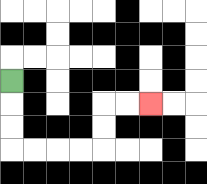{'start': '[0, 3]', 'end': '[6, 4]', 'path_directions': 'D,D,D,R,R,R,R,U,U,R,R', 'path_coordinates': '[[0, 3], [0, 4], [0, 5], [0, 6], [1, 6], [2, 6], [3, 6], [4, 6], [4, 5], [4, 4], [5, 4], [6, 4]]'}